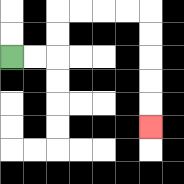{'start': '[0, 2]', 'end': '[6, 5]', 'path_directions': 'R,R,U,U,R,R,R,R,D,D,D,D,D', 'path_coordinates': '[[0, 2], [1, 2], [2, 2], [2, 1], [2, 0], [3, 0], [4, 0], [5, 0], [6, 0], [6, 1], [6, 2], [6, 3], [6, 4], [6, 5]]'}